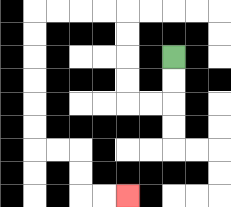{'start': '[7, 2]', 'end': '[5, 8]', 'path_directions': 'D,D,L,L,U,U,U,U,L,L,L,L,D,D,D,D,D,D,R,R,D,D,R,R', 'path_coordinates': '[[7, 2], [7, 3], [7, 4], [6, 4], [5, 4], [5, 3], [5, 2], [5, 1], [5, 0], [4, 0], [3, 0], [2, 0], [1, 0], [1, 1], [1, 2], [1, 3], [1, 4], [1, 5], [1, 6], [2, 6], [3, 6], [3, 7], [3, 8], [4, 8], [5, 8]]'}